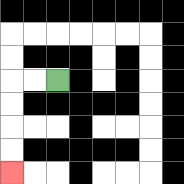{'start': '[2, 3]', 'end': '[0, 7]', 'path_directions': 'L,L,D,D,D,D', 'path_coordinates': '[[2, 3], [1, 3], [0, 3], [0, 4], [0, 5], [0, 6], [0, 7]]'}